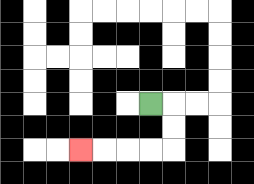{'start': '[6, 4]', 'end': '[3, 6]', 'path_directions': 'R,D,D,L,L,L,L', 'path_coordinates': '[[6, 4], [7, 4], [7, 5], [7, 6], [6, 6], [5, 6], [4, 6], [3, 6]]'}